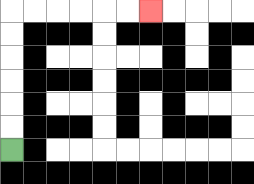{'start': '[0, 6]', 'end': '[6, 0]', 'path_directions': 'U,U,U,U,U,U,R,R,R,R,R,R', 'path_coordinates': '[[0, 6], [0, 5], [0, 4], [0, 3], [0, 2], [0, 1], [0, 0], [1, 0], [2, 0], [3, 0], [4, 0], [5, 0], [6, 0]]'}